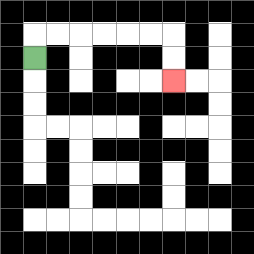{'start': '[1, 2]', 'end': '[7, 3]', 'path_directions': 'U,R,R,R,R,R,R,D,D', 'path_coordinates': '[[1, 2], [1, 1], [2, 1], [3, 1], [4, 1], [5, 1], [6, 1], [7, 1], [7, 2], [7, 3]]'}